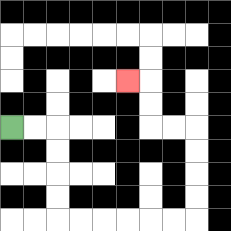{'start': '[0, 5]', 'end': '[5, 3]', 'path_directions': 'R,R,D,D,D,D,R,R,R,R,R,R,U,U,U,U,L,L,U,U,L', 'path_coordinates': '[[0, 5], [1, 5], [2, 5], [2, 6], [2, 7], [2, 8], [2, 9], [3, 9], [4, 9], [5, 9], [6, 9], [7, 9], [8, 9], [8, 8], [8, 7], [8, 6], [8, 5], [7, 5], [6, 5], [6, 4], [6, 3], [5, 3]]'}